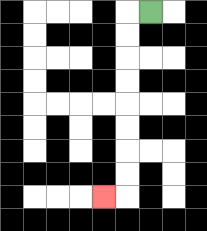{'start': '[6, 0]', 'end': '[4, 8]', 'path_directions': 'L,D,D,D,D,D,D,D,D,L', 'path_coordinates': '[[6, 0], [5, 0], [5, 1], [5, 2], [5, 3], [5, 4], [5, 5], [5, 6], [5, 7], [5, 8], [4, 8]]'}